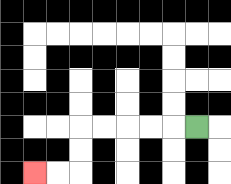{'start': '[8, 5]', 'end': '[1, 7]', 'path_directions': 'L,L,L,L,L,D,D,L,L', 'path_coordinates': '[[8, 5], [7, 5], [6, 5], [5, 5], [4, 5], [3, 5], [3, 6], [3, 7], [2, 7], [1, 7]]'}